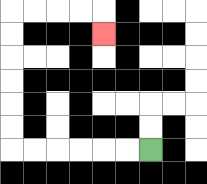{'start': '[6, 6]', 'end': '[4, 1]', 'path_directions': 'L,L,L,L,L,L,U,U,U,U,U,U,R,R,R,R,D', 'path_coordinates': '[[6, 6], [5, 6], [4, 6], [3, 6], [2, 6], [1, 6], [0, 6], [0, 5], [0, 4], [0, 3], [0, 2], [0, 1], [0, 0], [1, 0], [2, 0], [3, 0], [4, 0], [4, 1]]'}